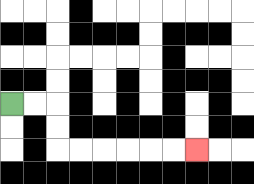{'start': '[0, 4]', 'end': '[8, 6]', 'path_directions': 'R,R,D,D,R,R,R,R,R,R', 'path_coordinates': '[[0, 4], [1, 4], [2, 4], [2, 5], [2, 6], [3, 6], [4, 6], [5, 6], [6, 6], [7, 6], [8, 6]]'}